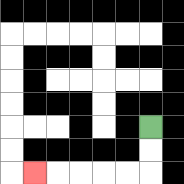{'start': '[6, 5]', 'end': '[1, 7]', 'path_directions': 'D,D,L,L,L,L,L', 'path_coordinates': '[[6, 5], [6, 6], [6, 7], [5, 7], [4, 7], [3, 7], [2, 7], [1, 7]]'}